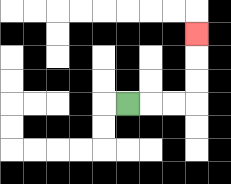{'start': '[5, 4]', 'end': '[8, 1]', 'path_directions': 'R,R,R,U,U,U', 'path_coordinates': '[[5, 4], [6, 4], [7, 4], [8, 4], [8, 3], [8, 2], [8, 1]]'}